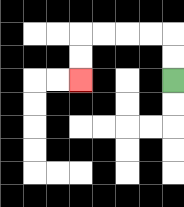{'start': '[7, 3]', 'end': '[3, 3]', 'path_directions': 'U,U,L,L,L,L,D,D', 'path_coordinates': '[[7, 3], [7, 2], [7, 1], [6, 1], [5, 1], [4, 1], [3, 1], [3, 2], [3, 3]]'}